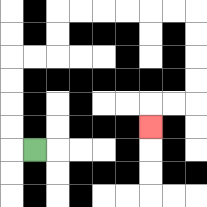{'start': '[1, 6]', 'end': '[6, 5]', 'path_directions': 'L,U,U,U,U,R,R,U,U,R,R,R,R,R,R,D,D,D,D,L,L,D', 'path_coordinates': '[[1, 6], [0, 6], [0, 5], [0, 4], [0, 3], [0, 2], [1, 2], [2, 2], [2, 1], [2, 0], [3, 0], [4, 0], [5, 0], [6, 0], [7, 0], [8, 0], [8, 1], [8, 2], [8, 3], [8, 4], [7, 4], [6, 4], [6, 5]]'}